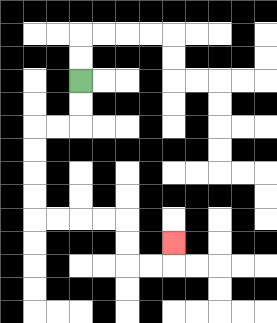{'start': '[3, 3]', 'end': '[7, 10]', 'path_directions': 'D,D,L,L,D,D,D,D,R,R,R,R,D,D,R,R,U', 'path_coordinates': '[[3, 3], [3, 4], [3, 5], [2, 5], [1, 5], [1, 6], [1, 7], [1, 8], [1, 9], [2, 9], [3, 9], [4, 9], [5, 9], [5, 10], [5, 11], [6, 11], [7, 11], [7, 10]]'}